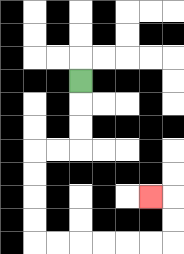{'start': '[3, 3]', 'end': '[6, 8]', 'path_directions': 'D,D,D,L,L,D,D,D,D,R,R,R,R,R,R,U,U,L', 'path_coordinates': '[[3, 3], [3, 4], [3, 5], [3, 6], [2, 6], [1, 6], [1, 7], [1, 8], [1, 9], [1, 10], [2, 10], [3, 10], [4, 10], [5, 10], [6, 10], [7, 10], [7, 9], [7, 8], [6, 8]]'}